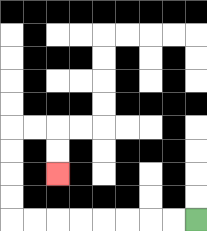{'start': '[8, 9]', 'end': '[2, 7]', 'path_directions': 'L,L,L,L,L,L,L,L,U,U,U,U,R,R,D,D', 'path_coordinates': '[[8, 9], [7, 9], [6, 9], [5, 9], [4, 9], [3, 9], [2, 9], [1, 9], [0, 9], [0, 8], [0, 7], [0, 6], [0, 5], [1, 5], [2, 5], [2, 6], [2, 7]]'}